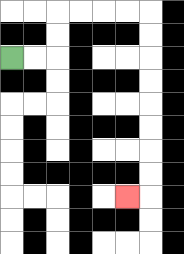{'start': '[0, 2]', 'end': '[5, 8]', 'path_directions': 'R,R,U,U,R,R,R,R,D,D,D,D,D,D,D,D,L', 'path_coordinates': '[[0, 2], [1, 2], [2, 2], [2, 1], [2, 0], [3, 0], [4, 0], [5, 0], [6, 0], [6, 1], [6, 2], [6, 3], [6, 4], [6, 5], [6, 6], [6, 7], [6, 8], [5, 8]]'}